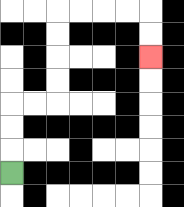{'start': '[0, 7]', 'end': '[6, 2]', 'path_directions': 'U,U,U,R,R,U,U,U,U,R,R,R,R,D,D', 'path_coordinates': '[[0, 7], [0, 6], [0, 5], [0, 4], [1, 4], [2, 4], [2, 3], [2, 2], [2, 1], [2, 0], [3, 0], [4, 0], [5, 0], [6, 0], [6, 1], [6, 2]]'}